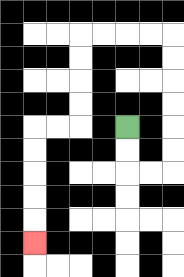{'start': '[5, 5]', 'end': '[1, 10]', 'path_directions': 'D,D,R,R,U,U,U,U,U,U,L,L,L,L,D,D,D,D,L,L,D,D,D,D,D', 'path_coordinates': '[[5, 5], [5, 6], [5, 7], [6, 7], [7, 7], [7, 6], [7, 5], [7, 4], [7, 3], [7, 2], [7, 1], [6, 1], [5, 1], [4, 1], [3, 1], [3, 2], [3, 3], [3, 4], [3, 5], [2, 5], [1, 5], [1, 6], [1, 7], [1, 8], [1, 9], [1, 10]]'}